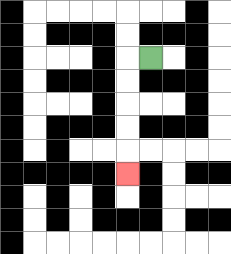{'start': '[6, 2]', 'end': '[5, 7]', 'path_directions': 'L,D,D,D,D,D', 'path_coordinates': '[[6, 2], [5, 2], [5, 3], [5, 4], [5, 5], [5, 6], [5, 7]]'}